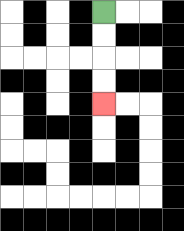{'start': '[4, 0]', 'end': '[4, 4]', 'path_directions': 'D,D,D,D', 'path_coordinates': '[[4, 0], [4, 1], [4, 2], [4, 3], [4, 4]]'}